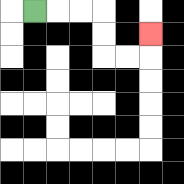{'start': '[1, 0]', 'end': '[6, 1]', 'path_directions': 'R,R,R,D,D,R,R,U', 'path_coordinates': '[[1, 0], [2, 0], [3, 0], [4, 0], [4, 1], [4, 2], [5, 2], [6, 2], [6, 1]]'}